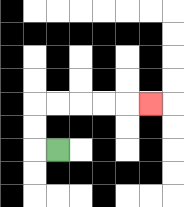{'start': '[2, 6]', 'end': '[6, 4]', 'path_directions': 'L,U,U,R,R,R,R,R', 'path_coordinates': '[[2, 6], [1, 6], [1, 5], [1, 4], [2, 4], [3, 4], [4, 4], [5, 4], [6, 4]]'}